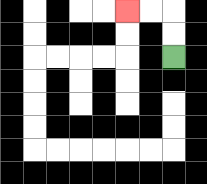{'start': '[7, 2]', 'end': '[5, 0]', 'path_directions': 'U,U,L,L', 'path_coordinates': '[[7, 2], [7, 1], [7, 0], [6, 0], [5, 0]]'}